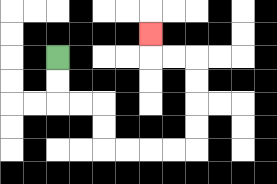{'start': '[2, 2]', 'end': '[6, 1]', 'path_directions': 'D,D,R,R,D,D,R,R,R,R,U,U,U,U,L,L,U', 'path_coordinates': '[[2, 2], [2, 3], [2, 4], [3, 4], [4, 4], [4, 5], [4, 6], [5, 6], [6, 6], [7, 6], [8, 6], [8, 5], [8, 4], [8, 3], [8, 2], [7, 2], [6, 2], [6, 1]]'}